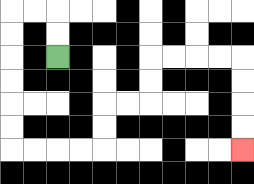{'start': '[2, 2]', 'end': '[10, 6]', 'path_directions': 'U,U,L,L,D,D,D,D,D,D,R,R,R,R,U,U,R,R,U,U,R,R,R,R,D,D,D,D', 'path_coordinates': '[[2, 2], [2, 1], [2, 0], [1, 0], [0, 0], [0, 1], [0, 2], [0, 3], [0, 4], [0, 5], [0, 6], [1, 6], [2, 6], [3, 6], [4, 6], [4, 5], [4, 4], [5, 4], [6, 4], [6, 3], [6, 2], [7, 2], [8, 2], [9, 2], [10, 2], [10, 3], [10, 4], [10, 5], [10, 6]]'}